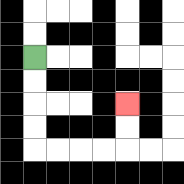{'start': '[1, 2]', 'end': '[5, 4]', 'path_directions': 'D,D,D,D,R,R,R,R,U,U', 'path_coordinates': '[[1, 2], [1, 3], [1, 4], [1, 5], [1, 6], [2, 6], [3, 6], [4, 6], [5, 6], [5, 5], [5, 4]]'}